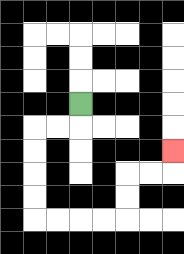{'start': '[3, 4]', 'end': '[7, 6]', 'path_directions': 'D,L,L,D,D,D,D,R,R,R,R,U,U,R,R,U', 'path_coordinates': '[[3, 4], [3, 5], [2, 5], [1, 5], [1, 6], [1, 7], [1, 8], [1, 9], [2, 9], [3, 9], [4, 9], [5, 9], [5, 8], [5, 7], [6, 7], [7, 7], [7, 6]]'}